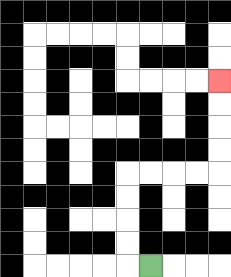{'start': '[6, 11]', 'end': '[9, 3]', 'path_directions': 'L,U,U,U,U,R,R,R,R,U,U,U,U', 'path_coordinates': '[[6, 11], [5, 11], [5, 10], [5, 9], [5, 8], [5, 7], [6, 7], [7, 7], [8, 7], [9, 7], [9, 6], [9, 5], [9, 4], [9, 3]]'}